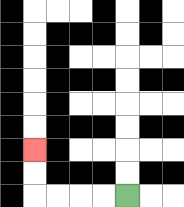{'start': '[5, 8]', 'end': '[1, 6]', 'path_directions': 'L,L,L,L,U,U', 'path_coordinates': '[[5, 8], [4, 8], [3, 8], [2, 8], [1, 8], [1, 7], [1, 6]]'}